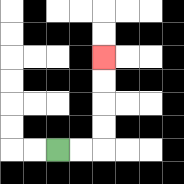{'start': '[2, 6]', 'end': '[4, 2]', 'path_directions': 'R,R,U,U,U,U', 'path_coordinates': '[[2, 6], [3, 6], [4, 6], [4, 5], [4, 4], [4, 3], [4, 2]]'}